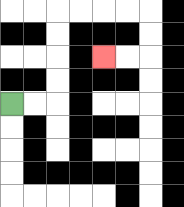{'start': '[0, 4]', 'end': '[4, 2]', 'path_directions': 'R,R,U,U,U,U,R,R,R,R,D,D,L,L', 'path_coordinates': '[[0, 4], [1, 4], [2, 4], [2, 3], [2, 2], [2, 1], [2, 0], [3, 0], [4, 0], [5, 0], [6, 0], [6, 1], [6, 2], [5, 2], [4, 2]]'}